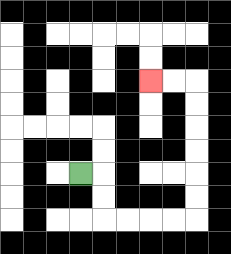{'start': '[3, 7]', 'end': '[6, 3]', 'path_directions': 'R,D,D,R,R,R,R,U,U,U,U,U,U,L,L', 'path_coordinates': '[[3, 7], [4, 7], [4, 8], [4, 9], [5, 9], [6, 9], [7, 9], [8, 9], [8, 8], [8, 7], [8, 6], [8, 5], [8, 4], [8, 3], [7, 3], [6, 3]]'}